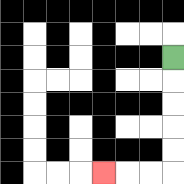{'start': '[7, 2]', 'end': '[4, 7]', 'path_directions': 'D,D,D,D,D,L,L,L', 'path_coordinates': '[[7, 2], [7, 3], [7, 4], [7, 5], [7, 6], [7, 7], [6, 7], [5, 7], [4, 7]]'}